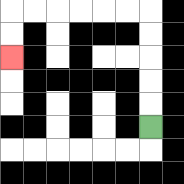{'start': '[6, 5]', 'end': '[0, 2]', 'path_directions': 'U,U,U,U,U,L,L,L,L,L,L,D,D', 'path_coordinates': '[[6, 5], [6, 4], [6, 3], [6, 2], [6, 1], [6, 0], [5, 0], [4, 0], [3, 0], [2, 0], [1, 0], [0, 0], [0, 1], [0, 2]]'}